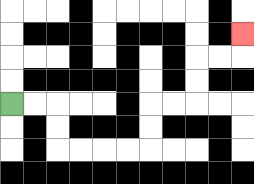{'start': '[0, 4]', 'end': '[10, 1]', 'path_directions': 'R,R,D,D,R,R,R,R,U,U,R,R,U,U,R,R,U', 'path_coordinates': '[[0, 4], [1, 4], [2, 4], [2, 5], [2, 6], [3, 6], [4, 6], [5, 6], [6, 6], [6, 5], [6, 4], [7, 4], [8, 4], [8, 3], [8, 2], [9, 2], [10, 2], [10, 1]]'}